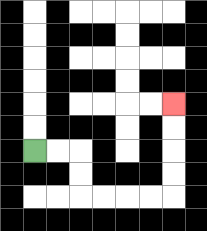{'start': '[1, 6]', 'end': '[7, 4]', 'path_directions': 'R,R,D,D,R,R,R,R,U,U,U,U', 'path_coordinates': '[[1, 6], [2, 6], [3, 6], [3, 7], [3, 8], [4, 8], [5, 8], [6, 8], [7, 8], [7, 7], [7, 6], [7, 5], [7, 4]]'}